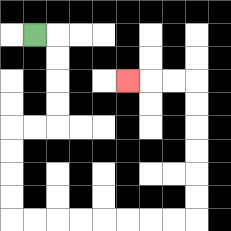{'start': '[1, 1]', 'end': '[5, 3]', 'path_directions': 'R,D,D,D,D,L,L,D,D,D,D,R,R,R,R,R,R,R,R,U,U,U,U,U,U,L,L,L', 'path_coordinates': '[[1, 1], [2, 1], [2, 2], [2, 3], [2, 4], [2, 5], [1, 5], [0, 5], [0, 6], [0, 7], [0, 8], [0, 9], [1, 9], [2, 9], [3, 9], [4, 9], [5, 9], [6, 9], [7, 9], [8, 9], [8, 8], [8, 7], [8, 6], [8, 5], [8, 4], [8, 3], [7, 3], [6, 3], [5, 3]]'}